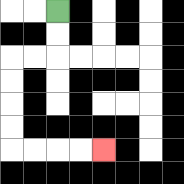{'start': '[2, 0]', 'end': '[4, 6]', 'path_directions': 'D,D,L,L,D,D,D,D,R,R,R,R', 'path_coordinates': '[[2, 0], [2, 1], [2, 2], [1, 2], [0, 2], [0, 3], [0, 4], [0, 5], [0, 6], [1, 6], [2, 6], [3, 6], [4, 6]]'}